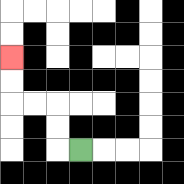{'start': '[3, 6]', 'end': '[0, 2]', 'path_directions': 'L,U,U,L,L,U,U', 'path_coordinates': '[[3, 6], [2, 6], [2, 5], [2, 4], [1, 4], [0, 4], [0, 3], [0, 2]]'}